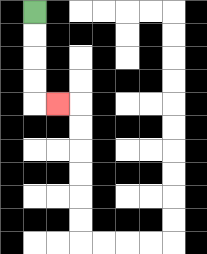{'start': '[1, 0]', 'end': '[2, 4]', 'path_directions': 'D,D,D,D,R', 'path_coordinates': '[[1, 0], [1, 1], [1, 2], [1, 3], [1, 4], [2, 4]]'}